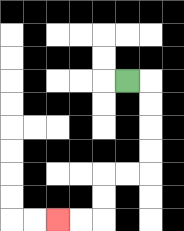{'start': '[5, 3]', 'end': '[2, 9]', 'path_directions': 'R,D,D,D,D,L,L,D,D,L,L', 'path_coordinates': '[[5, 3], [6, 3], [6, 4], [6, 5], [6, 6], [6, 7], [5, 7], [4, 7], [4, 8], [4, 9], [3, 9], [2, 9]]'}